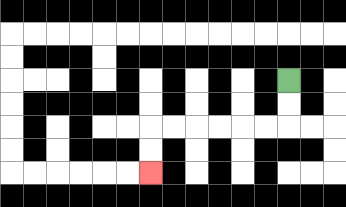{'start': '[12, 3]', 'end': '[6, 7]', 'path_directions': 'D,D,L,L,L,L,L,L,D,D', 'path_coordinates': '[[12, 3], [12, 4], [12, 5], [11, 5], [10, 5], [9, 5], [8, 5], [7, 5], [6, 5], [6, 6], [6, 7]]'}